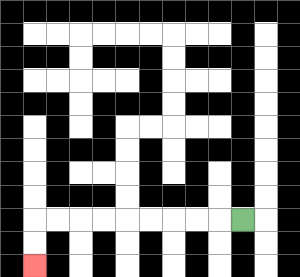{'start': '[10, 9]', 'end': '[1, 11]', 'path_directions': 'L,L,L,L,L,L,L,L,L,D,D', 'path_coordinates': '[[10, 9], [9, 9], [8, 9], [7, 9], [6, 9], [5, 9], [4, 9], [3, 9], [2, 9], [1, 9], [1, 10], [1, 11]]'}